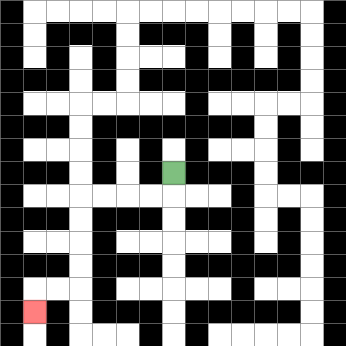{'start': '[7, 7]', 'end': '[1, 13]', 'path_directions': 'D,L,L,L,L,D,D,D,D,L,L,D', 'path_coordinates': '[[7, 7], [7, 8], [6, 8], [5, 8], [4, 8], [3, 8], [3, 9], [3, 10], [3, 11], [3, 12], [2, 12], [1, 12], [1, 13]]'}